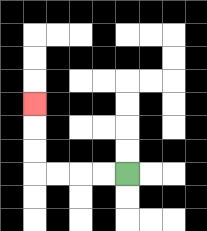{'start': '[5, 7]', 'end': '[1, 4]', 'path_directions': 'L,L,L,L,U,U,U', 'path_coordinates': '[[5, 7], [4, 7], [3, 7], [2, 7], [1, 7], [1, 6], [1, 5], [1, 4]]'}